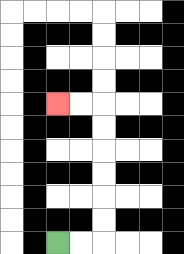{'start': '[2, 10]', 'end': '[2, 4]', 'path_directions': 'R,R,U,U,U,U,U,U,L,L', 'path_coordinates': '[[2, 10], [3, 10], [4, 10], [4, 9], [4, 8], [4, 7], [4, 6], [4, 5], [4, 4], [3, 4], [2, 4]]'}